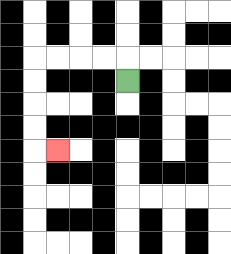{'start': '[5, 3]', 'end': '[2, 6]', 'path_directions': 'U,L,L,L,L,D,D,D,D,R', 'path_coordinates': '[[5, 3], [5, 2], [4, 2], [3, 2], [2, 2], [1, 2], [1, 3], [1, 4], [1, 5], [1, 6], [2, 6]]'}